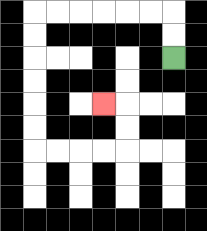{'start': '[7, 2]', 'end': '[4, 4]', 'path_directions': 'U,U,L,L,L,L,L,L,D,D,D,D,D,D,R,R,R,R,U,U,L', 'path_coordinates': '[[7, 2], [7, 1], [7, 0], [6, 0], [5, 0], [4, 0], [3, 0], [2, 0], [1, 0], [1, 1], [1, 2], [1, 3], [1, 4], [1, 5], [1, 6], [2, 6], [3, 6], [4, 6], [5, 6], [5, 5], [5, 4], [4, 4]]'}